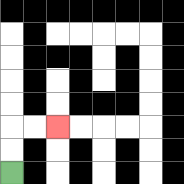{'start': '[0, 7]', 'end': '[2, 5]', 'path_directions': 'U,U,R,R', 'path_coordinates': '[[0, 7], [0, 6], [0, 5], [1, 5], [2, 5]]'}